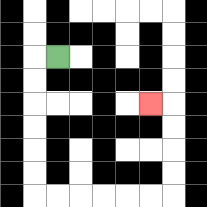{'start': '[2, 2]', 'end': '[6, 4]', 'path_directions': 'L,D,D,D,D,D,D,R,R,R,R,R,R,U,U,U,U,L', 'path_coordinates': '[[2, 2], [1, 2], [1, 3], [1, 4], [1, 5], [1, 6], [1, 7], [1, 8], [2, 8], [3, 8], [4, 8], [5, 8], [6, 8], [7, 8], [7, 7], [7, 6], [7, 5], [7, 4], [6, 4]]'}